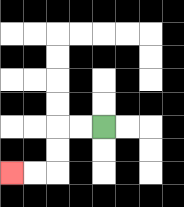{'start': '[4, 5]', 'end': '[0, 7]', 'path_directions': 'L,L,D,D,L,L', 'path_coordinates': '[[4, 5], [3, 5], [2, 5], [2, 6], [2, 7], [1, 7], [0, 7]]'}